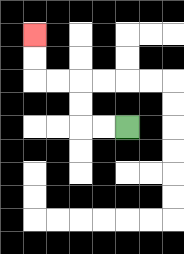{'start': '[5, 5]', 'end': '[1, 1]', 'path_directions': 'L,L,U,U,L,L,U,U', 'path_coordinates': '[[5, 5], [4, 5], [3, 5], [3, 4], [3, 3], [2, 3], [1, 3], [1, 2], [1, 1]]'}